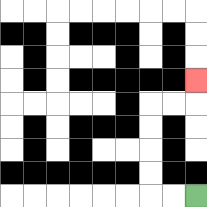{'start': '[8, 8]', 'end': '[8, 3]', 'path_directions': 'L,L,U,U,U,U,R,R,U', 'path_coordinates': '[[8, 8], [7, 8], [6, 8], [6, 7], [6, 6], [6, 5], [6, 4], [7, 4], [8, 4], [8, 3]]'}